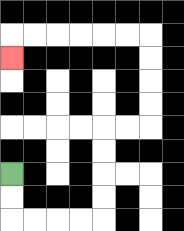{'start': '[0, 7]', 'end': '[0, 2]', 'path_directions': 'D,D,R,R,R,R,U,U,U,U,R,R,U,U,U,U,L,L,L,L,L,L,D', 'path_coordinates': '[[0, 7], [0, 8], [0, 9], [1, 9], [2, 9], [3, 9], [4, 9], [4, 8], [4, 7], [4, 6], [4, 5], [5, 5], [6, 5], [6, 4], [6, 3], [6, 2], [6, 1], [5, 1], [4, 1], [3, 1], [2, 1], [1, 1], [0, 1], [0, 2]]'}